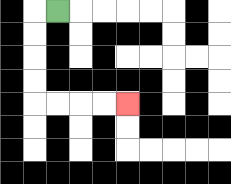{'start': '[2, 0]', 'end': '[5, 4]', 'path_directions': 'L,D,D,D,D,R,R,R,R', 'path_coordinates': '[[2, 0], [1, 0], [1, 1], [1, 2], [1, 3], [1, 4], [2, 4], [3, 4], [4, 4], [5, 4]]'}